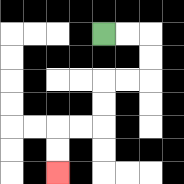{'start': '[4, 1]', 'end': '[2, 7]', 'path_directions': 'R,R,D,D,L,L,D,D,L,L,D,D', 'path_coordinates': '[[4, 1], [5, 1], [6, 1], [6, 2], [6, 3], [5, 3], [4, 3], [4, 4], [4, 5], [3, 5], [2, 5], [2, 6], [2, 7]]'}